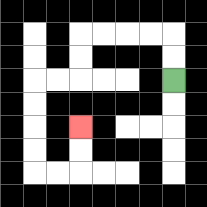{'start': '[7, 3]', 'end': '[3, 5]', 'path_directions': 'U,U,L,L,L,L,D,D,L,L,D,D,D,D,R,R,U,U', 'path_coordinates': '[[7, 3], [7, 2], [7, 1], [6, 1], [5, 1], [4, 1], [3, 1], [3, 2], [3, 3], [2, 3], [1, 3], [1, 4], [1, 5], [1, 6], [1, 7], [2, 7], [3, 7], [3, 6], [3, 5]]'}